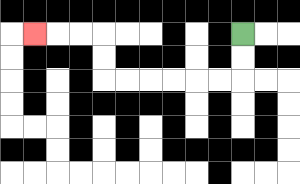{'start': '[10, 1]', 'end': '[1, 1]', 'path_directions': 'D,D,L,L,L,L,L,L,U,U,L,L,L', 'path_coordinates': '[[10, 1], [10, 2], [10, 3], [9, 3], [8, 3], [7, 3], [6, 3], [5, 3], [4, 3], [4, 2], [4, 1], [3, 1], [2, 1], [1, 1]]'}